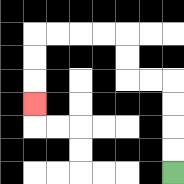{'start': '[7, 7]', 'end': '[1, 4]', 'path_directions': 'U,U,U,U,L,L,U,U,L,L,L,L,D,D,D', 'path_coordinates': '[[7, 7], [7, 6], [7, 5], [7, 4], [7, 3], [6, 3], [5, 3], [5, 2], [5, 1], [4, 1], [3, 1], [2, 1], [1, 1], [1, 2], [1, 3], [1, 4]]'}